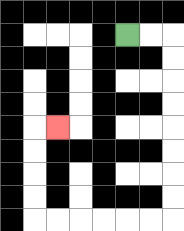{'start': '[5, 1]', 'end': '[2, 5]', 'path_directions': 'R,R,D,D,D,D,D,D,D,D,L,L,L,L,L,L,U,U,U,U,R', 'path_coordinates': '[[5, 1], [6, 1], [7, 1], [7, 2], [7, 3], [7, 4], [7, 5], [7, 6], [7, 7], [7, 8], [7, 9], [6, 9], [5, 9], [4, 9], [3, 9], [2, 9], [1, 9], [1, 8], [1, 7], [1, 6], [1, 5], [2, 5]]'}